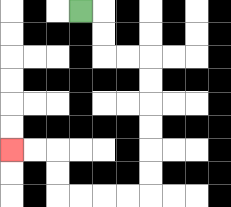{'start': '[3, 0]', 'end': '[0, 6]', 'path_directions': 'R,D,D,R,R,D,D,D,D,D,D,L,L,L,L,U,U,L,L', 'path_coordinates': '[[3, 0], [4, 0], [4, 1], [4, 2], [5, 2], [6, 2], [6, 3], [6, 4], [6, 5], [6, 6], [6, 7], [6, 8], [5, 8], [4, 8], [3, 8], [2, 8], [2, 7], [2, 6], [1, 6], [0, 6]]'}